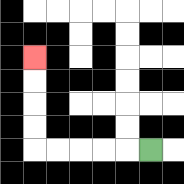{'start': '[6, 6]', 'end': '[1, 2]', 'path_directions': 'L,L,L,L,L,U,U,U,U', 'path_coordinates': '[[6, 6], [5, 6], [4, 6], [3, 6], [2, 6], [1, 6], [1, 5], [1, 4], [1, 3], [1, 2]]'}